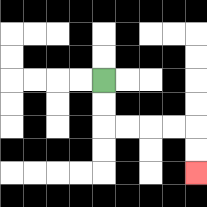{'start': '[4, 3]', 'end': '[8, 7]', 'path_directions': 'D,D,R,R,R,R,D,D', 'path_coordinates': '[[4, 3], [4, 4], [4, 5], [5, 5], [6, 5], [7, 5], [8, 5], [8, 6], [8, 7]]'}